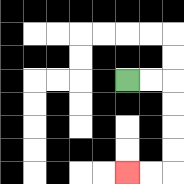{'start': '[5, 3]', 'end': '[5, 7]', 'path_directions': 'R,R,D,D,D,D,L,L', 'path_coordinates': '[[5, 3], [6, 3], [7, 3], [7, 4], [7, 5], [7, 6], [7, 7], [6, 7], [5, 7]]'}